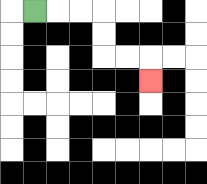{'start': '[1, 0]', 'end': '[6, 3]', 'path_directions': 'R,R,R,D,D,R,R,D', 'path_coordinates': '[[1, 0], [2, 0], [3, 0], [4, 0], [4, 1], [4, 2], [5, 2], [6, 2], [6, 3]]'}